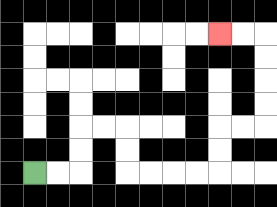{'start': '[1, 7]', 'end': '[9, 1]', 'path_directions': 'R,R,U,U,R,R,D,D,R,R,R,R,U,U,R,R,U,U,U,U,L,L', 'path_coordinates': '[[1, 7], [2, 7], [3, 7], [3, 6], [3, 5], [4, 5], [5, 5], [5, 6], [5, 7], [6, 7], [7, 7], [8, 7], [9, 7], [9, 6], [9, 5], [10, 5], [11, 5], [11, 4], [11, 3], [11, 2], [11, 1], [10, 1], [9, 1]]'}